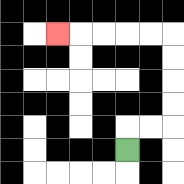{'start': '[5, 6]', 'end': '[2, 1]', 'path_directions': 'U,R,R,U,U,U,U,L,L,L,L,L', 'path_coordinates': '[[5, 6], [5, 5], [6, 5], [7, 5], [7, 4], [7, 3], [7, 2], [7, 1], [6, 1], [5, 1], [4, 1], [3, 1], [2, 1]]'}